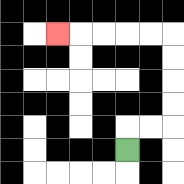{'start': '[5, 6]', 'end': '[2, 1]', 'path_directions': 'U,R,R,U,U,U,U,L,L,L,L,L', 'path_coordinates': '[[5, 6], [5, 5], [6, 5], [7, 5], [7, 4], [7, 3], [7, 2], [7, 1], [6, 1], [5, 1], [4, 1], [3, 1], [2, 1]]'}